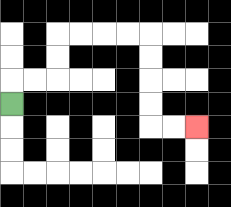{'start': '[0, 4]', 'end': '[8, 5]', 'path_directions': 'U,R,R,U,U,R,R,R,R,D,D,D,D,R,R', 'path_coordinates': '[[0, 4], [0, 3], [1, 3], [2, 3], [2, 2], [2, 1], [3, 1], [4, 1], [5, 1], [6, 1], [6, 2], [6, 3], [6, 4], [6, 5], [7, 5], [8, 5]]'}